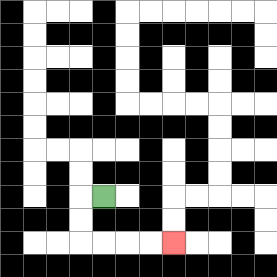{'start': '[4, 8]', 'end': '[7, 10]', 'path_directions': 'L,D,D,R,R,R,R', 'path_coordinates': '[[4, 8], [3, 8], [3, 9], [3, 10], [4, 10], [5, 10], [6, 10], [7, 10]]'}